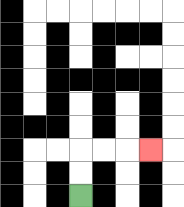{'start': '[3, 8]', 'end': '[6, 6]', 'path_directions': 'U,U,R,R,R', 'path_coordinates': '[[3, 8], [3, 7], [3, 6], [4, 6], [5, 6], [6, 6]]'}